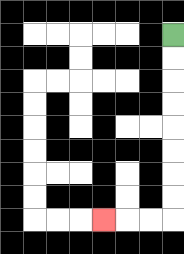{'start': '[7, 1]', 'end': '[4, 9]', 'path_directions': 'D,D,D,D,D,D,D,D,L,L,L', 'path_coordinates': '[[7, 1], [7, 2], [7, 3], [7, 4], [7, 5], [7, 6], [7, 7], [7, 8], [7, 9], [6, 9], [5, 9], [4, 9]]'}